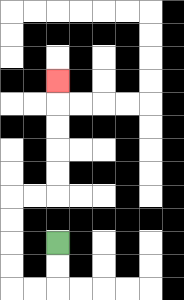{'start': '[2, 10]', 'end': '[2, 3]', 'path_directions': 'D,D,L,L,U,U,U,U,R,R,U,U,U,U,U', 'path_coordinates': '[[2, 10], [2, 11], [2, 12], [1, 12], [0, 12], [0, 11], [0, 10], [0, 9], [0, 8], [1, 8], [2, 8], [2, 7], [2, 6], [2, 5], [2, 4], [2, 3]]'}